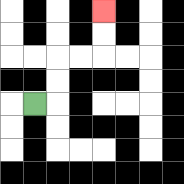{'start': '[1, 4]', 'end': '[4, 0]', 'path_directions': 'R,U,U,R,R,U,U', 'path_coordinates': '[[1, 4], [2, 4], [2, 3], [2, 2], [3, 2], [4, 2], [4, 1], [4, 0]]'}